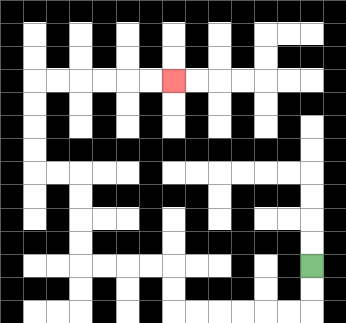{'start': '[13, 11]', 'end': '[7, 3]', 'path_directions': 'D,D,L,L,L,L,L,L,U,U,L,L,L,L,U,U,U,U,L,L,U,U,U,U,R,R,R,R,R,R', 'path_coordinates': '[[13, 11], [13, 12], [13, 13], [12, 13], [11, 13], [10, 13], [9, 13], [8, 13], [7, 13], [7, 12], [7, 11], [6, 11], [5, 11], [4, 11], [3, 11], [3, 10], [3, 9], [3, 8], [3, 7], [2, 7], [1, 7], [1, 6], [1, 5], [1, 4], [1, 3], [2, 3], [3, 3], [4, 3], [5, 3], [6, 3], [7, 3]]'}